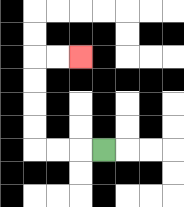{'start': '[4, 6]', 'end': '[3, 2]', 'path_directions': 'L,L,L,U,U,U,U,R,R', 'path_coordinates': '[[4, 6], [3, 6], [2, 6], [1, 6], [1, 5], [1, 4], [1, 3], [1, 2], [2, 2], [3, 2]]'}